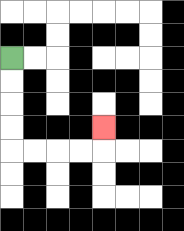{'start': '[0, 2]', 'end': '[4, 5]', 'path_directions': 'D,D,D,D,R,R,R,R,U', 'path_coordinates': '[[0, 2], [0, 3], [0, 4], [0, 5], [0, 6], [1, 6], [2, 6], [3, 6], [4, 6], [4, 5]]'}